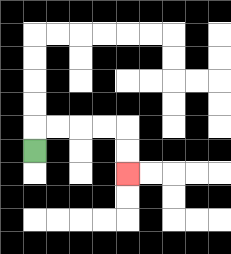{'start': '[1, 6]', 'end': '[5, 7]', 'path_directions': 'U,R,R,R,R,D,D', 'path_coordinates': '[[1, 6], [1, 5], [2, 5], [3, 5], [4, 5], [5, 5], [5, 6], [5, 7]]'}